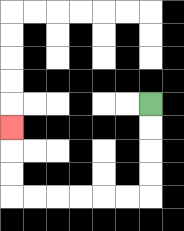{'start': '[6, 4]', 'end': '[0, 5]', 'path_directions': 'D,D,D,D,L,L,L,L,L,L,U,U,U', 'path_coordinates': '[[6, 4], [6, 5], [6, 6], [6, 7], [6, 8], [5, 8], [4, 8], [3, 8], [2, 8], [1, 8], [0, 8], [0, 7], [0, 6], [0, 5]]'}